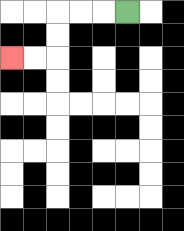{'start': '[5, 0]', 'end': '[0, 2]', 'path_directions': 'L,L,L,D,D,L,L', 'path_coordinates': '[[5, 0], [4, 0], [3, 0], [2, 0], [2, 1], [2, 2], [1, 2], [0, 2]]'}